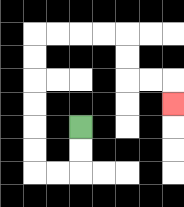{'start': '[3, 5]', 'end': '[7, 4]', 'path_directions': 'D,D,L,L,U,U,U,U,U,U,R,R,R,R,D,D,R,R,D', 'path_coordinates': '[[3, 5], [3, 6], [3, 7], [2, 7], [1, 7], [1, 6], [1, 5], [1, 4], [1, 3], [1, 2], [1, 1], [2, 1], [3, 1], [4, 1], [5, 1], [5, 2], [5, 3], [6, 3], [7, 3], [7, 4]]'}